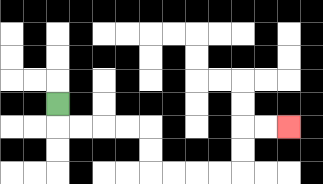{'start': '[2, 4]', 'end': '[12, 5]', 'path_directions': 'D,R,R,R,R,D,D,R,R,R,R,U,U,R,R', 'path_coordinates': '[[2, 4], [2, 5], [3, 5], [4, 5], [5, 5], [6, 5], [6, 6], [6, 7], [7, 7], [8, 7], [9, 7], [10, 7], [10, 6], [10, 5], [11, 5], [12, 5]]'}